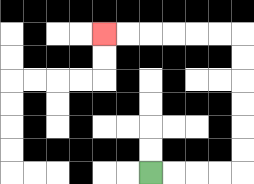{'start': '[6, 7]', 'end': '[4, 1]', 'path_directions': 'R,R,R,R,U,U,U,U,U,U,L,L,L,L,L,L', 'path_coordinates': '[[6, 7], [7, 7], [8, 7], [9, 7], [10, 7], [10, 6], [10, 5], [10, 4], [10, 3], [10, 2], [10, 1], [9, 1], [8, 1], [7, 1], [6, 1], [5, 1], [4, 1]]'}